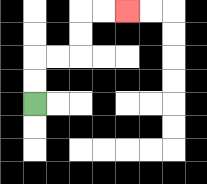{'start': '[1, 4]', 'end': '[5, 0]', 'path_directions': 'U,U,R,R,U,U,R,R', 'path_coordinates': '[[1, 4], [1, 3], [1, 2], [2, 2], [3, 2], [3, 1], [3, 0], [4, 0], [5, 0]]'}